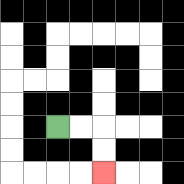{'start': '[2, 5]', 'end': '[4, 7]', 'path_directions': 'R,R,D,D', 'path_coordinates': '[[2, 5], [3, 5], [4, 5], [4, 6], [4, 7]]'}